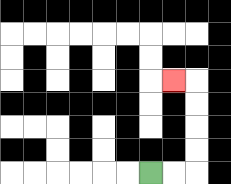{'start': '[6, 7]', 'end': '[7, 3]', 'path_directions': 'R,R,U,U,U,U,L', 'path_coordinates': '[[6, 7], [7, 7], [8, 7], [8, 6], [8, 5], [8, 4], [8, 3], [7, 3]]'}